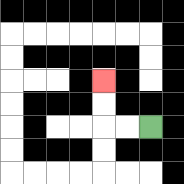{'start': '[6, 5]', 'end': '[4, 3]', 'path_directions': 'L,L,U,U', 'path_coordinates': '[[6, 5], [5, 5], [4, 5], [4, 4], [4, 3]]'}